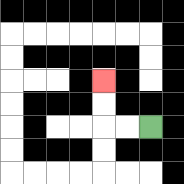{'start': '[6, 5]', 'end': '[4, 3]', 'path_directions': 'L,L,U,U', 'path_coordinates': '[[6, 5], [5, 5], [4, 5], [4, 4], [4, 3]]'}